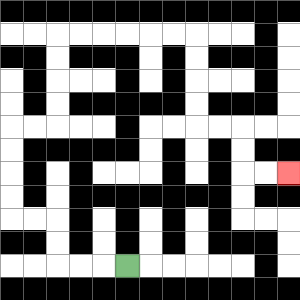{'start': '[5, 11]', 'end': '[12, 7]', 'path_directions': 'L,L,L,U,U,L,L,U,U,U,U,R,R,U,U,U,U,R,R,R,R,R,R,D,D,D,D,R,R,D,D,R,R', 'path_coordinates': '[[5, 11], [4, 11], [3, 11], [2, 11], [2, 10], [2, 9], [1, 9], [0, 9], [0, 8], [0, 7], [0, 6], [0, 5], [1, 5], [2, 5], [2, 4], [2, 3], [2, 2], [2, 1], [3, 1], [4, 1], [5, 1], [6, 1], [7, 1], [8, 1], [8, 2], [8, 3], [8, 4], [8, 5], [9, 5], [10, 5], [10, 6], [10, 7], [11, 7], [12, 7]]'}